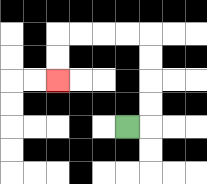{'start': '[5, 5]', 'end': '[2, 3]', 'path_directions': 'R,U,U,U,U,L,L,L,L,D,D', 'path_coordinates': '[[5, 5], [6, 5], [6, 4], [6, 3], [6, 2], [6, 1], [5, 1], [4, 1], [3, 1], [2, 1], [2, 2], [2, 3]]'}